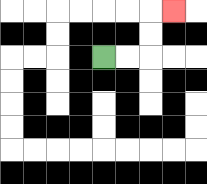{'start': '[4, 2]', 'end': '[7, 0]', 'path_directions': 'R,R,U,U,R', 'path_coordinates': '[[4, 2], [5, 2], [6, 2], [6, 1], [6, 0], [7, 0]]'}